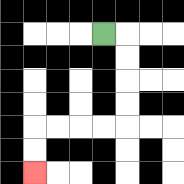{'start': '[4, 1]', 'end': '[1, 7]', 'path_directions': 'R,D,D,D,D,L,L,L,L,D,D', 'path_coordinates': '[[4, 1], [5, 1], [5, 2], [5, 3], [5, 4], [5, 5], [4, 5], [3, 5], [2, 5], [1, 5], [1, 6], [1, 7]]'}